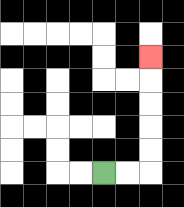{'start': '[4, 7]', 'end': '[6, 2]', 'path_directions': 'R,R,U,U,U,U,U', 'path_coordinates': '[[4, 7], [5, 7], [6, 7], [6, 6], [6, 5], [6, 4], [6, 3], [6, 2]]'}